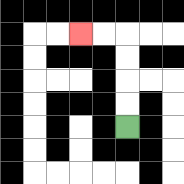{'start': '[5, 5]', 'end': '[3, 1]', 'path_directions': 'U,U,U,U,L,L', 'path_coordinates': '[[5, 5], [5, 4], [5, 3], [5, 2], [5, 1], [4, 1], [3, 1]]'}